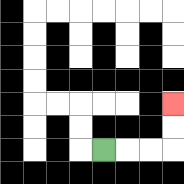{'start': '[4, 6]', 'end': '[7, 4]', 'path_directions': 'R,R,R,U,U', 'path_coordinates': '[[4, 6], [5, 6], [6, 6], [7, 6], [7, 5], [7, 4]]'}